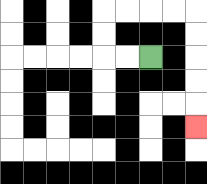{'start': '[6, 2]', 'end': '[8, 5]', 'path_directions': 'L,L,U,U,R,R,R,R,D,D,D,D,D', 'path_coordinates': '[[6, 2], [5, 2], [4, 2], [4, 1], [4, 0], [5, 0], [6, 0], [7, 0], [8, 0], [8, 1], [8, 2], [8, 3], [8, 4], [8, 5]]'}